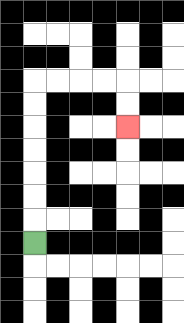{'start': '[1, 10]', 'end': '[5, 5]', 'path_directions': 'U,U,U,U,U,U,U,R,R,R,R,D,D', 'path_coordinates': '[[1, 10], [1, 9], [1, 8], [1, 7], [1, 6], [1, 5], [1, 4], [1, 3], [2, 3], [3, 3], [4, 3], [5, 3], [5, 4], [5, 5]]'}